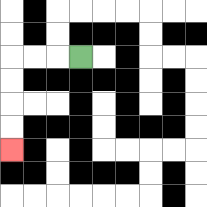{'start': '[3, 2]', 'end': '[0, 6]', 'path_directions': 'L,L,L,D,D,D,D', 'path_coordinates': '[[3, 2], [2, 2], [1, 2], [0, 2], [0, 3], [0, 4], [0, 5], [0, 6]]'}